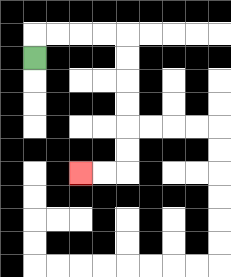{'start': '[1, 2]', 'end': '[3, 7]', 'path_directions': 'U,R,R,R,R,D,D,D,D,D,D,L,L', 'path_coordinates': '[[1, 2], [1, 1], [2, 1], [3, 1], [4, 1], [5, 1], [5, 2], [5, 3], [5, 4], [5, 5], [5, 6], [5, 7], [4, 7], [3, 7]]'}